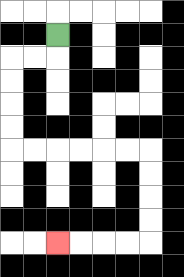{'start': '[2, 1]', 'end': '[2, 10]', 'path_directions': 'D,L,L,D,D,D,D,R,R,R,R,R,R,D,D,D,D,L,L,L,L', 'path_coordinates': '[[2, 1], [2, 2], [1, 2], [0, 2], [0, 3], [0, 4], [0, 5], [0, 6], [1, 6], [2, 6], [3, 6], [4, 6], [5, 6], [6, 6], [6, 7], [6, 8], [6, 9], [6, 10], [5, 10], [4, 10], [3, 10], [2, 10]]'}